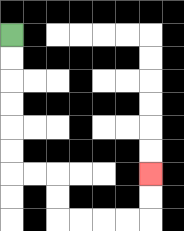{'start': '[0, 1]', 'end': '[6, 7]', 'path_directions': 'D,D,D,D,D,D,R,R,D,D,R,R,R,R,U,U', 'path_coordinates': '[[0, 1], [0, 2], [0, 3], [0, 4], [0, 5], [0, 6], [0, 7], [1, 7], [2, 7], [2, 8], [2, 9], [3, 9], [4, 9], [5, 9], [6, 9], [6, 8], [6, 7]]'}